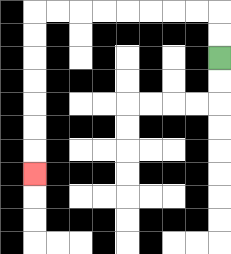{'start': '[9, 2]', 'end': '[1, 7]', 'path_directions': 'U,U,L,L,L,L,L,L,L,L,D,D,D,D,D,D,D', 'path_coordinates': '[[9, 2], [9, 1], [9, 0], [8, 0], [7, 0], [6, 0], [5, 0], [4, 0], [3, 0], [2, 0], [1, 0], [1, 1], [1, 2], [1, 3], [1, 4], [1, 5], [1, 6], [1, 7]]'}